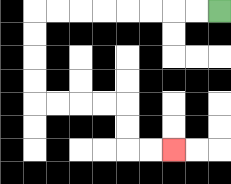{'start': '[9, 0]', 'end': '[7, 6]', 'path_directions': 'L,L,L,L,L,L,L,L,D,D,D,D,R,R,R,R,D,D,R,R', 'path_coordinates': '[[9, 0], [8, 0], [7, 0], [6, 0], [5, 0], [4, 0], [3, 0], [2, 0], [1, 0], [1, 1], [1, 2], [1, 3], [1, 4], [2, 4], [3, 4], [4, 4], [5, 4], [5, 5], [5, 6], [6, 6], [7, 6]]'}